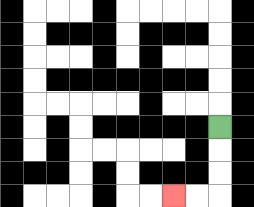{'start': '[9, 5]', 'end': '[7, 8]', 'path_directions': 'D,D,D,L,L', 'path_coordinates': '[[9, 5], [9, 6], [9, 7], [9, 8], [8, 8], [7, 8]]'}